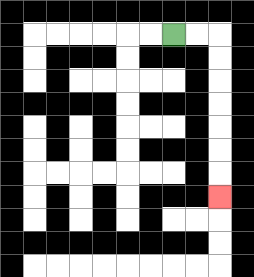{'start': '[7, 1]', 'end': '[9, 8]', 'path_directions': 'R,R,D,D,D,D,D,D,D', 'path_coordinates': '[[7, 1], [8, 1], [9, 1], [9, 2], [9, 3], [9, 4], [9, 5], [9, 6], [9, 7], [9, 8]]'}